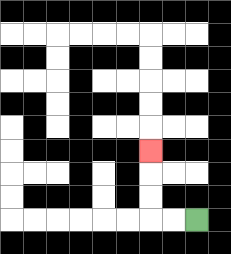{'start': '[8, 9]', 'end': '[6, 6]', 'path_directions': 'L,L,U,U,U', 'path_coordinates': '[[8, 9], [7, 9], [6, 9], [6, 8], [6, 7], [6, 6]]'}